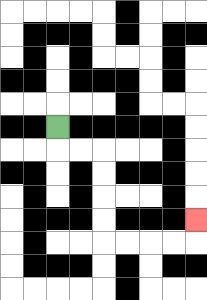{'start': '[2, 5]', 'end': '[8, 9]', 'path_directions': 'D,R,R,D,D,D,D,R,R,R,R,U', 'path_coordinates': '[[2, 5], [2, 6], [3, 6], [4, 6], [4, 7], [4, 8], [4, 9], [4, 10], [5, 10], [6, 10], [7, 10], [8, 10], [8, 9]]'}